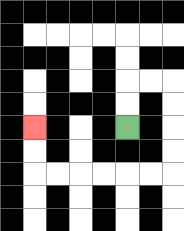{'start': '[5, 5]', 'end': '[1, 5]', 'path_directions': 'U,U,R,R,D,D,D,D,L,L,L,L,L,L,U,U', 'path_coordinates': '[[5, 5], [5, 4], [5, 3], [6, 3], [7, 3], [7, 4], [7, 5], [7, 6], [7, 7], [6, 7], [5, 7], [4, 7], [3, 7], [2, 7], [1, 7], [1, 6], [1, 5]]'}